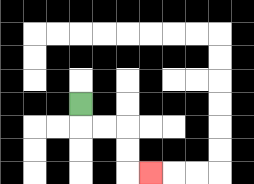{'start': '[3, 4]', 'end': '[6, 7]', 'path_directions': 'D,R,R,D,D,R', 'path_coordinates': '[[3, 4], [3, 5], [4, 5], [5, 5], [5, 6], [5, 7], [6, 7]]'}